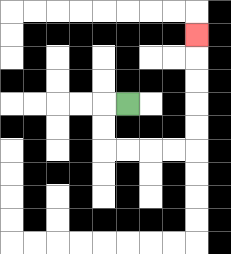{'start': '[5, 4]', 'end': '[8, 1]', 'path_directions': 'L,D,D,R,R,R,R,U,U,U,U,U', 'path_coordinates': '[[5, 4], [4, 4], [4, 5], [4, 6], [5, 6], [6, 6], [7, 6], [8, 6], [8, 5], [8, 4], [8, 3], [8, 2], [8, 1]]'}